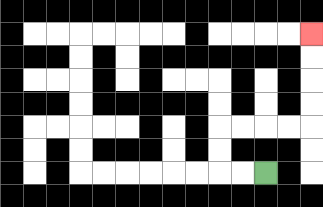{'start': '[11, 7]', 'end': '[13, 1]', 'path_directions': 'L,L,U,U,R,R,R,R,U,U,U,U', 'path_coordinates': '[[11, 7], [10, 7], [9, 7], [9, 6], [9, 5], [10, 5], [11, 5], [12, 5], [13, 5], [13, 4], [13, 3], [13, 2], [13, 1]]'}